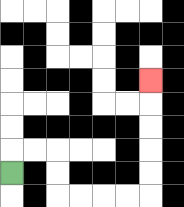{'start': '[0, 7]', 'end': '[6, 3]', 'path_directions': 'U,R,R,D,D,R,R,R,R,U,U,U,U,U', 'path_coordinates': '[[0, 7], [0, 6], [1, 6], [2, 6], [2, 7], [2, 8], [3, 8], [4, 8], [5, 8], [6, 8], [6, 7], [6, 6], [6, 5], [6, 4], [6, 3]]'}